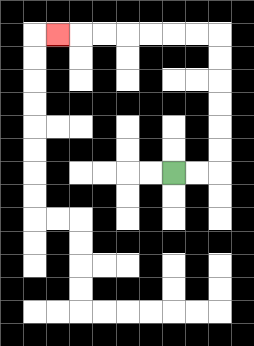{'start': '[7, 7]', 'end': '[2, 1]', 'path_directions': 'R,R,U,U,U,U,U,U,L,L,L,L,L,L,L', 'path_coordinates': '[[7, 7], [8, 7], [9, 7], [9, 6], [9, 5], [9, 4], [9, 3], [9, 2], [9, 1], [8, 1], [7, 1], [6, 1], [5, 1], [4, 1], [3, 1], [2, 1]]'}